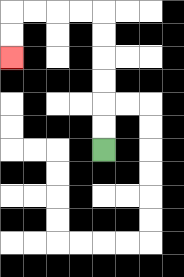{'start': '[4, 6]', 'end': '[0, 2]', 'path_directions': 'U,U,U,U,U,U,L,L,L,L,D,D', 'path_coordinates': '[[4, 6], [4, 5], [4, 4], [4, 3], [4, 2], [4, 1], [4, 0], [3, 0], [2, 0], [1, 0], [0, 0], [0, 1], [0, 2]]'}